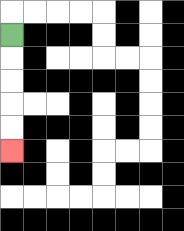{'start': '[0, 1]', 'end': '[0, 6]', 'path_directions': 'D,D,D,D,D', 'path_coordinates': '[[0, 1], [0, 2], [0, 3], [0, 4], [0, 5], [0, 6]]'}